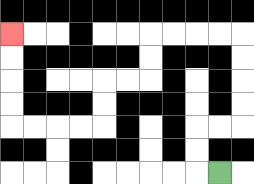{'start': '[9, 7]', 'end': '[0, 1]', 'path_directions': 'L,U,U,R,R,U,U,U,U,L,L,L,L,D,D,L,L,D,D,L,L,L,L,U,U,U,U', 'path_coordinates': '[[9, 7], [8, 7], [8, 6], [8, 5], [9, 5], [10, 5], [10, 4], [10, 3], [10, 2], [10, 1], [9, 1], [8, 1], [7, 1], [6, 1], [6, 2], [6, 3], [5, 3], [4, 3], [4, 4], [4, 5], [3, 5], [2, 5], [1, 5], [0, 5], [0, 4], [0, 3], [0, 2], [0, 1]]'}